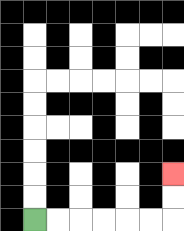{'start': '[1, 9]', 'end': '[7, 7]', 'path_directions': 'R,R,R,R,R,R,U,U', 'path_coordinates': '[[1, 9], [2, 9], [3, 9], [4, 9], [5, 9], [6, 9], [7, 9], [7, 8], [7, 7]]'}